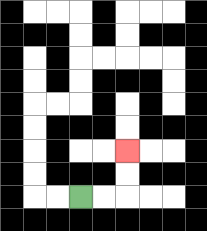{'start': '[3, 8]', 'end': '[5, 6]', 'path_directions': 'R,R,U,U', 'path_coordinates': '[[3, 8], [4, 8], [5, 8], [5, 7], [5, 6]]'}